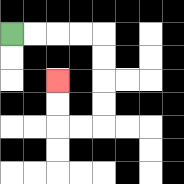{'start': '[0, 1]', 'end': '[2, 3]', 'path_directions': 'R,R,R,R,D,D,D,D,L,L,U,U', 'path_coordinates': '[[0, 1], [1, 1], [2, 1], [3, 1], [4, 1], [4, 2], [4, 3], [4, 4], [4, 5], [3, 5], [2, 5], [2, 4], [2, 3]]'}